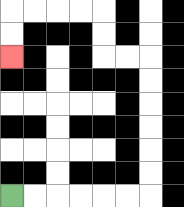{'start': '[0, 8]', 'end': '[0, 2]', 'path_directions': 'R,R,R,R,R,R,U,U,U,U,U,U,L,L,U,U,L,L,L,L,D,D', 'path_coordinates': '[[0, 8], [1, 8], [2, 8], [3, 8], [4, 8], [5, 8], [6, 8], [6, 7], [6, 6], [6, 5], [6, 4], [6, 3], [6, 2], [5, 2], [4, 2], [4, 1], [4, 0], [3, 0], [2, 0], [1, 0], [0, 0], [0, 1], [0, 2]]'}